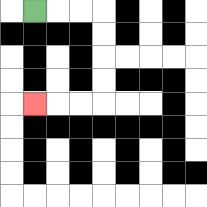{'start': '[1, 0]', 'end': '[1, 4]', 'path_directions': 'R,R,R,D,D,D,D,L,L,L', 'path_coordinates': '[[1, 0], [2, 0], [3, 0], [4, 0], [4, 1], [4, 2], [4, 3], [4, 4], [3, 4], [2, 4], [1, 4]]'}